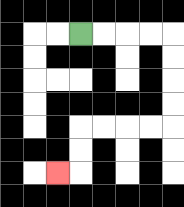{'start': '[3, 1]', 'end': '[2, 7]', 'path_directions': 'R,R,R,R,D,D,D,D,L,L,L,L,D,D,L', 'path_coordinates': '[[3, 1], [4, 1], [5, 1], [6, 1], [7, 1], [7, 2], [7, 3], [7, 4], [7, 5], [6, 5], [5, 5], [4, 5], [3, 5], [3, 6], [3, 7], [2, 7]]'}